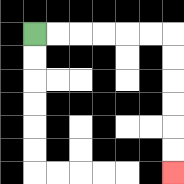{'start': '[1, 1]', 'end': '[7, 7]', 'path_directions': 'R,R,R,R,R,R,D,D,D,D,D,D', 'path_coordinates': '[[1, 1], [2, 1], [3, 1], [4, 1], [5, 1], [6, 1], [7, 1], [7, 2], [7, 3], [7, 4], [7, 5], [7, 6], [7, 7]]'}